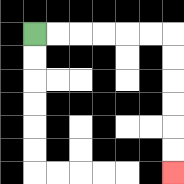{'start': '[1, 1]', 'end': '[7, 7]', 'path_directions': 'R,R,R,R,R,R,D,D,D,D,D,D', 'path_coordinates': '[[1, 1], [2, 1], [3, 1], [4, 1], [5, 1], [6, 1], [7, 1], [7, 2], [7, 3], [7, 4], [7, 5], [7, 6], [7, 7]]'}